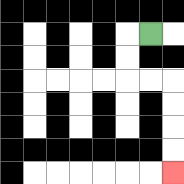{'start': '[6, 1]', 'end': '[7, 7]', 'path_directions': 'L,D,D,R,R,D,D,D,D', 'path_coordinates': '[[6, 1], [5, 1], [5, 2], [5, 3], [6, 3], [7, 3], [7, 4], [7, 5], [7, 6], [7, 7]]'}